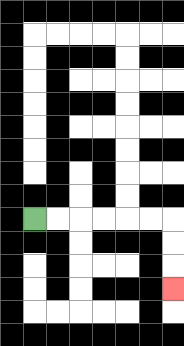{'start': '[1, 9]', 'end': '[7, 12]', 'path_directions': 'R,R,R,R,R,R,D,D,D', 'path_coordinates': '[[1, 9], [2, 9], [3, 9], [4, 9], [5, 9], [6, 9], [7, 9], [7, 10], [7, 11], [7, 12]]'}